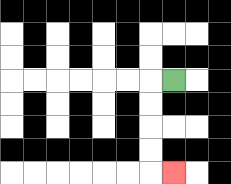{'start': '[7, 3]', 'end': '[7, 7]', 'path_directions': 'L,D,D,D,D,R', 'path_coordinates': '[[7, 3], [6, 3], [6, 4], [6, 5], [6, 6], [6, 7], [7, 7]]'}